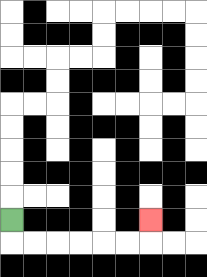{'start': '[0, 9]', 'end': '[6, 9]', 'path_directions': 'D,R,R,R,R,R,R,U', 'path_coordinates': '[[0, 9], [0, 10], [1, 10], [2, 10], [3, 10], [4, 10], [5, 10], [6, 10], [6, 9]]'}